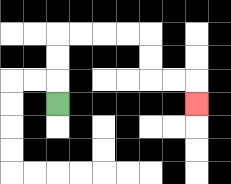{'start': '[2, 4]', 'end': '[8, 4]', 'path_directions': 'U,U,U,R,R,R,R,D,D,R,R,D', 'path_coordinates': '[[2, 4], [2, 3], [2, 2], [2, 1], [3, 1], [4, 1], [5, 1], [6, 1], [6, 2], [6, 3], [7, 3], [8, 3], [8, 4]]'}